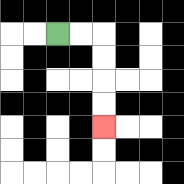{'start': '[2, 1]', 'end': '[4, 5]', 'path_directions': 'R,R,D,D,D,D', 'path_coordinates': '[[2, 1], [3, 1], [4, 1], [4, 2], [4, 3], [4, 4], [4, 5]]'}